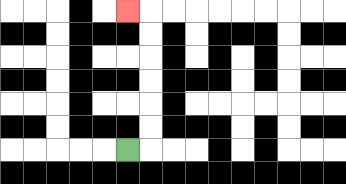{'start': '[5, 6]', 'end': '[5, 0]', 'path_directions': 'R,U,U,U,U,U,U,L', 'path_coordinates': '[[5, 6], [6, 6], [6, 5], [6, 4], [6, 3], [6, 2], [6, 1], [6, 0], [5, 0]]'}